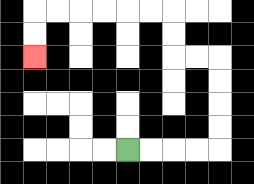{'start': '[5, 6]', 'end': '[1, 2]', 'path_directions': 'R,R,R,R,U,U,U,U,L,L,U,U,L,L,L,L,L,L,D,D', 'path_coordinates': '[[5, 6], [6, 6], [7, 6], [8, 6], [9, 6], [9, 5], [9, 4], [9, 3], [9, 2], [8, 2], [7, 2], [7, 1], [7, 0], [6, 0], [5, 0], [4, 0], [3, 0], [2, 0], [1, 0], [1, 1], [1, 2]]'}